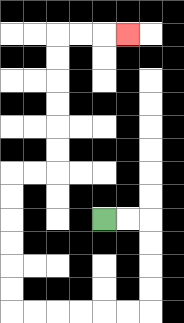{'start': '[4, 9]', 'end': '[5, 1]', 'path_directions': 'R,R,D,D,D,D,L,L,L,L,L,L,U,U,U,U,U,U,R,R,U,U,U,U,U,U,R,R,R', 'path_coordinates': '[[4, 9], [5, 9], [6, 9], [6, 10], [6, 11], [6, 12], [6, 13], [5, 13], [4, 13], [3, 13], [2, 13], [1, 13], [0, 13], [0, 12], [0, 11], [0, 10], [0, 9], [0, 8], [0, 7], [1, 7], [2, 7], [2, 6], [2, 5], [2, 4], [2, 3], [2, 2], [2, 1], [3, 1], [4, 1], [5, 1]]'}